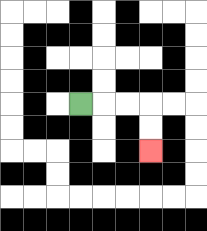{'start': '[3, 4]', 'end': '[6, 6]', 'path_directions': 'R,R,R,D,D', 'path_coordinates': '[[3, 4], [4, 4], [5, 4], [6, 4], [6, 5], [6, 6]]'}